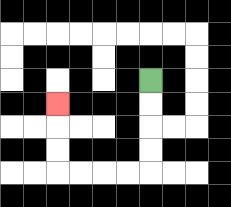{'start': '[6, 3]', 'end': '[2, 4]', 'path_directions': 'D,D,D,D,L,L,L,L,U,U,U', 'path_coordinates': '[[6, 3], [6, 4], [6, 5], [6, 6], [6, 7], [5, 7], [4, 7], [3, 7], [2, 7], [2, 6], [2, 5], [2, 4]]'}